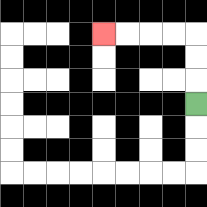{'start': '[8, 4]', 'end': '[4, 1]', 'path_directions': 'U,U,U,L,L,L,L', 'path_coordinates': '[[8, 4], [8, 3], [8, 2], [8, 1], [7, 1], [6, 1], [5, 1], [4, 1]]'}